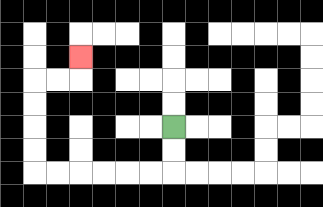{'start': '[7, 5]', 'end': '[3, 2]', 'path_directions': 'D,D,L,L,L,L,L,L,U,U,U,U,R,R,U', 'path_coordinates': '[[7, 5], [7, 6], [7, 7], [6, 7], [5, 7], [4, 7], [3, 7], [2, 7], [1, 7], [1, 6], [1, 5], [1, 4], [1, 3], [2, 3], [3, 3], [3, 2]]'}